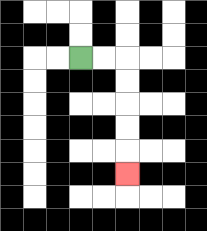{'start': '[3, 2]', 'end': '[5, 7]', 'path_directions': 'R,R,D,D,D,D,D', 'path_coordinates': '[[3, 2], [4, 2], [5, 2], [5, 3], [5, 4], [5, 5], [5, 6], [5, 7]]'}